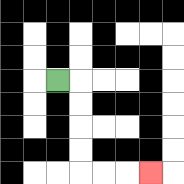{'start': '[2, 3]', 'end': '[6, 7]', 'path_directions': 'R,D,D,D,D,R,R,R', 'path_coordinates': '[[2, 3], [3, 3], [3, 4], [3, 5], [3, 6], [3, 7], [4, 7], [5, 7], [6, 7]]'}